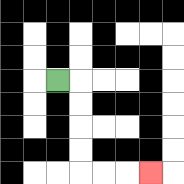{'start': '[2, 3]', 'end': '[6, 7]', 'path_directions': 'R,D,D,D,D,R,R,R', 'path_coordinates': '[[2, 3], [3, 3], [3, 4], [3, 5], [3, 6], [3, 7], [4, 7], [5, 7], [6, 7]]'}